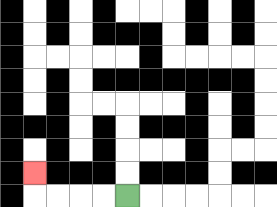{'start': '[5, 8]', 'end': '[1, 7]', 'path_directions': 'L,L,L,L,U', 'path_coordinates': '[[5, 8], [4, 8], [3, 8], [2, 8], [1, 8], [1, 7]]'}